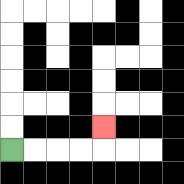{'start': '[0, 6]', 'end': '[4, 5]', 'path_directions': 'R,R,R,R,U', 'path_coordinates': '[[0, 6], [1, 6], [2, 6], [3, 6], [4, 6], [4, 5]]'}